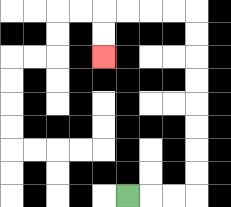{'start': '[5, 8]', 'end': '[4, 2]', 'path_directions': 'R,R,R,U,U,U,U,U,U,U,U,L,L,L,L,D,D', 'path_coordinates': '[[5, 8], [6, 8], [7, 8], [8, 8], [8, 7], [8, 6], [8, 5], [8, 4], [8, 3], [8, 2], [8, 1], [8, 0], [7, 0], [6, 0], [5, 0], [4, 0], [4, 1], [4, 2]]'}